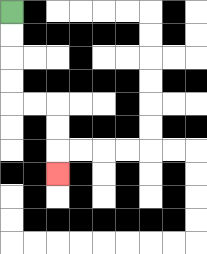{'start': '[0, 0]', 'end': '[2, 7]', 'path_directions': 'D,D,D,D,R,R,D,D,D', 'path_coordinates': '[[0, 0], [0, 1], [0, 2], [0, 3], [0, 4], [1, 4], [2, 4], [2, 5], [2, 6], [2, 7]]'}